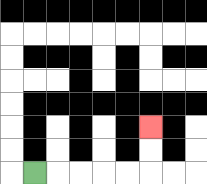{'start': '[1, 7]', 'end': '[6, 5]', 'path_directions': 'R,R,R,R,R,U,U', 'path_coordinates': '[[1, 7], [2, 7], [3, 7], [4, 7], [5, 7], [6, 7], [6, 6], [6, 5]]'}